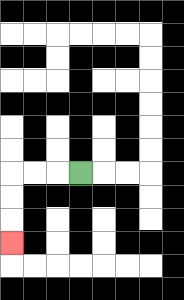{'start': '[3, 7]', 'end': '[0, 10]', 'path_directions': 'L,L,L,D,D,D', 'path_coordinates': '[[3, 7], [2, 7], [1, 7], [0, 7], [0, 8], [0, 9], [0, 10]]'}